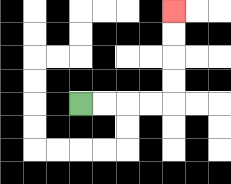{'start': '[3, 4]', 'end': '[7, 0]', 'path_directions': 'R,R,R,R,U,U,U,U', 'path_coordinates': '[[3, 4], [4, 4], [5, 4], [6, 4], [7, 4], [7, 3], [7, 2], [7, 1], [7, 0]]'}